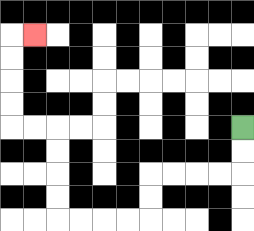{'start': '[10, 5]', 'end': '[1, 1]', 'path_directions': 'D,D,L,L,L,L,D,D,L,L,L,L,U,U,U,U,L,L,U,U,U,U,R', 'path_coordinates': '[[10, 5], [10, 6], [10, 7], [9, 7], [8, 7], [7, 7], [6, 7], [6, 8], [6, 9], [5, 9], [4, 9], [3, 9], [2, 9], [2, 8], [2, 7], [2, 6], [2, 5], [1, 5], [0, 5], [0, 4], [0, 3], [0, 2], [0, 1], [1, 1]]'}